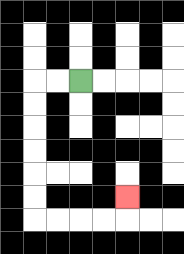{'start': '[3, 3]', 'end': '[5, 8]', 'path_directions': 'L,L,D,D,D,D,D,D,R,R,R,R,U', 'path_coordinates': '[[3, 3], [2, 3], [1, 3], [1, 4], [1, 5], [1, 6], [1, 7], [1, 8], [1, 9], [2, 9], [3, 9], [4, 9], [5, 9], [5, 8]]'}